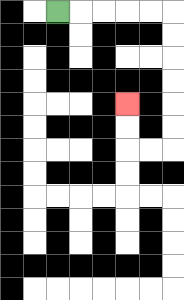{'start': '[2, 0]', 'end': '[5, 4]', 'path_directions': 'R,R,R,R,R,D,D,D,D,D,D,L,L,U,U', 'path_coordinates': '[[2, 0], [3, 0], [4, 0], [5, 0], [6, 0], [7, 0], [7, 1], [7, 2], [7, 3], [7, 4], [7, 5], [7, 6], [6, 6], [5, 6], [5, 5], [5, 4]]'}